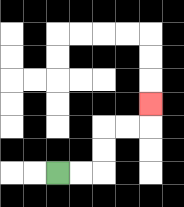{'start': '[2, 7]', 'end': '[6, 4]', 'path_directions': 'R,R,U,U,R,R,U', 'path_coordinates': '[[2, 7], [3, 7], [4, 7], [4, 6], [4, 5], [5, 5], [6, 5], [6, 4]]'}